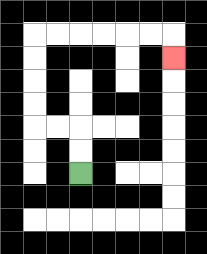{'start': '[3, 7]', 'end': '[7, 2]', 'path_directions': 'U,U,L,L,U,U,U,U,R,R,R,R,R,R,D', 'path_coordinates': '[[3, 7], [3, 6], [3, 5], [2, 5], [1, 5], [1, 4], [1, 3], [1, 2], [1, 1], [2, 1], [3, 1], [4, 1], [5, 1], [6, 1], [7, 1], [7, 2]]'}